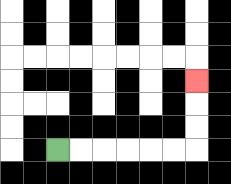{'start': '[2, 6]', 'end': '[8, 3]', 'path_directions': 'R,R,R,R,R,R,U,U,U', 'path_coordinates': '[[2, 6], [3, 6], [4, 6], [5, 6], [6, 6], [7, 6], [8, 6], [8, 5], [8, 4], [8, 3]]'}